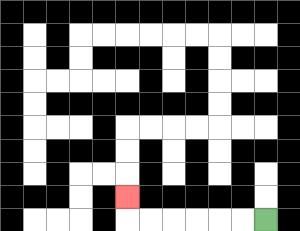{'start': '[11, 9]', 'end': '[5, 8]', 'path_directions': 'L,L,L,L,L,L,U', 'path_coordinates': '[[11, 9], [10, 9], [9, 9], [8, 9], [7, 9], [6, 9], [5, 9], [5, 8]]'}